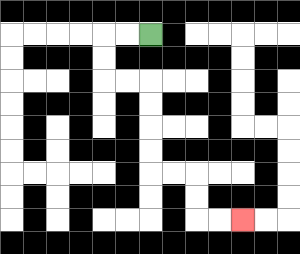{'start': '[6, 1]', 'end': '[10, 9]', 'path_directions': 'L,L,D,D,R,R,D,D,D,D,R,R,D,D,R,R', 'path_coordinates': '[[6, 1], [5, 1], [4, 1], [4, 2], [4, 3], [5, 3], [6, 3], [6, 4], [6, 5], [6, 6], [6, 7], [7, 7], [8, 7], [8, 8], [8, 9], [9, 9], [10, 9]]'}